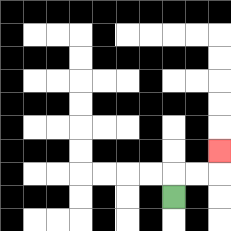{'start': '[7, 8]', 'end': '[9, 6]', 'path_directions': 'U,R,R,U', 'path_coordinates': '[[7, 8], [7, 7], [8, 7], [9, 7], [9, 6]]'}